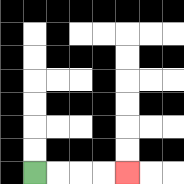{'start': '[1, 7]', 'end': '[5, 7]', 'path_directions': 'R,R,R,R', 'path_coordinates': '[[1, 7], [2, 7], [3, 7], [4, 7], [5, 7]]'}